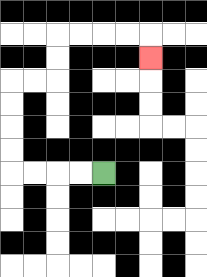{'start': '[4, 7]', 'end': '[6, 2]', 'path_directions': 'L,L,L,L,U,U,U,U,R,R,U,U,R,R,R,R,D', 'path_coordinates': '[[4, 7], [3, 7], [2, 7], [1, 7], [0, 7], [0, 6], [0, 5], [0, 4], [0, 3], [1, 3], [2, 3], [2, 2], [2, 1], [3, 1], [4, 1], [5, 1], [6, 1], [6, 2]]'}